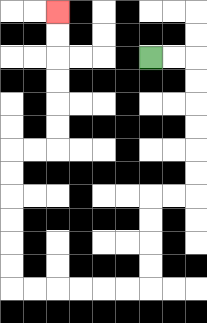{'start': '[6, 2]', 'end': '[2, 0]', 'path_directions': 'R,R,D,D,D,D,D,D,L,L,D,D,D,D,L,L,L,L,L,L,U,U,U,U,U,U,R,R,U,U,U,U,U,U', 'path_coordinates': '[[6, 2], [7, 2], [8, 2], [8, 3], [8, 4], [8, 5], [8, 6], [8, 7], [8, 8], [7, 8], [6, 8], [6, 9], [6, 10], [6, 11], [6, 12], [5, 12], [4, 12], [3, 12], [2, 12], [1, 12], [0, 12], [0, 11], [0, 10], [0, 9], [0, 8], [0, 7], [0, 6], [1, 6], [2, 6], [2, 5], [2, 4], [2, 3], [2, 2], [2, 1], [2, 0]]'}